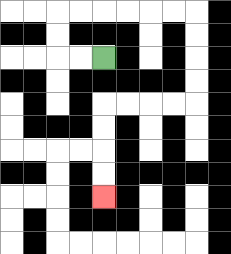{'start': '[4, 2]', 'end': '[4, 8]', 'path_directions': 'L,L,U,U,R,R,R,R,R,R,D,D,D,D,L,L,L,L,D,D,D,D', 'path_coordinates': '[[4, 2], [3, 2], [2, 2], [2, 1], [2, 0], [3, 0], [4, 0], [5, 0], [6, 0], [7, 0], [8, 0], [8, 1], [8, 2], [8, 3], [8, 4], [7, 4], [6, 4], [5, 4], [4, 4], [4, 5], [4, 6], [4, 7], [4, 8]]'}